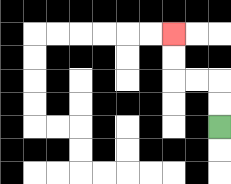{'start': '[9, 5]', 'end': '[7, 1]', 'path_directions': 'U,U,L,L,U,U', 'path_coordinates': '[[9, 5], [9, 4], [9, 3], [8, 3], [7, 3], [7, 2], [7, 1]]'}